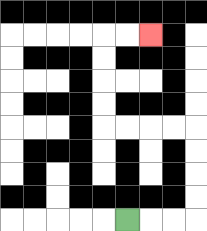{'start': '[5, 9]', 'end': '[6, 1]', 'path_directions': 'R,R,R,U,U,U,U,L,L,L,L,U,U,U,U,R,R', 'path_coordinates': '[[5, 9], [6, 9], [7, 9], [8, 9], [8, 8], [8, 7], [8, 6], [8, 5], [7, 5], [6, 5], [5, 5], [4, 5], [4, 4], [4, 3], [4, 2], [4, 1], [5, 1], [6, 1]]'}